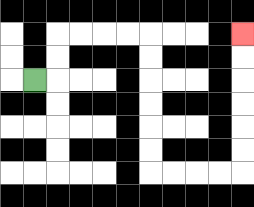{'start': '[1, 3]', 'end': '[10, 1]', 'path_directions': 'R,U,U,R,R,R,R,D,D,D,D,D,D,R,R,R,R,U,U,U,U,U,U', 'path_coordinates': '[[1, 3], [2, 3], [2, 2], [2, 1], [3, 1], [4, 1], [5, 1], [6, 1], [6, 2], [6, 3], [6, 4], [6, 5], [6, 6], [6, 7], [7, 7], [8, 7], [9, 7], [10, 7], [10, 6], [10, 5], [10, 4], [10, 3], [10, 2], [10, 1]]'}